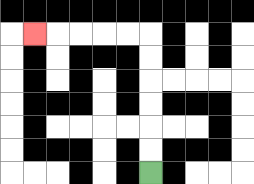{'start': '[6, 7]', 'end': '[1, 1]', 'path_directions': 'U,U,U,U,U,U,L,L,L,L,L', 'path_coordinates': '[[6, 7], [6, 6], [6, 5], [6, 4], [6, 3], [6, 2], [6, 1], [5, 1], [4, 1], [3, 1], [2, 1], [1, 1]]'}